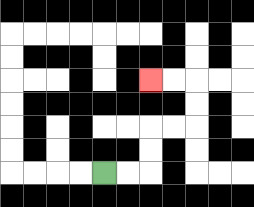{'start': '[4, 7]', 'end': '[6, 3]', 'path_directions': 'R,R,U,U,R,R,U,U,L,L', 'path_coordinates': '[[4, 7], [5, 7], [6, 7], [6, 6], [6, 5], [7, 5], [8, 5], [8, 4], [8, 3], [7, 3], [6, 3]]'}